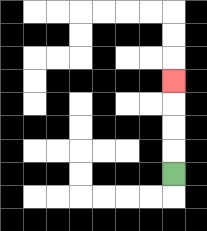{'start': '[7, 7]', 'end': '[7, 3]', 'path_directions': 'U,U,U,U', 'path_coordinates': '[[7, 7], [7, 6], [7, 5], [7, 4], [7, 3]]'}